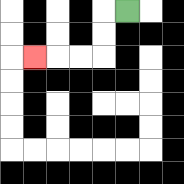{'start': '[5, 0]', 'end': '[1, 2]', 'path_directions': 'L,D,D,L,L,L', 'path_coordinates': '[[5, 0], [4, 0], [4, 1], [4, 2], [3, 2], [2, 2], [1, 2]]'}